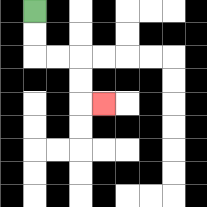{'start': '[1, 0]', 'end': '[4, 4]', 'path_directions': 'D,D,R,R,D,D,R', 'path_coordinates': '[[1, 0], [1, 1], [1, 2], [2, 2], [3, 2], [3, 3], [3, 4], [4, 4]]'}